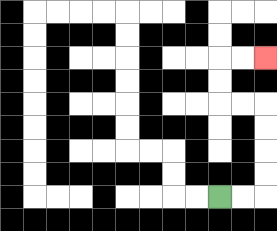{'start': '[9, 8]', 'end': '[11, 2]', 'path_directions': 'R,R,U,U,U,U,L,L,U,U,R,R', 'path_coordinates': '[[9, 8], [10, 8], [11, 8], [11, 7], [11, 6], [11, 5], [11, 4], [10, 4], [9, 4], [9, 3], [9, 2], [10, 2], [11, 2]]'}